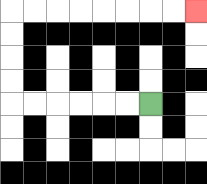{'start': '[6, 4]', 'end': '[8, 0]', 'path_directions': 'L,L,L,L,L,L,U,U,U,U,R,R,R,R,R,R,R,R', 'path_coordinates': '[[6, 4], [5, 4], [4, 4], [3, 4], [2, 4], [1, 4], [0, 4], [0, 3], [0, 2], [0, 1], [0, 0], [1, 0], [2, 0], [3, 0], [4, 0], [5, 0], [6, 0], [7, 0], [8, 0]]'}